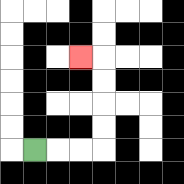{'start': '[1, 6]', 'end': '[3, 2]', 'path_directions': 'R,R,R,U,U,U,U,L', 'path_coordinates': '[[1, 6], [2, 6], [3, 6], [4, 6], [4, 5], [4, 4], [4, 3], [4, 2], [3, 2]]'}